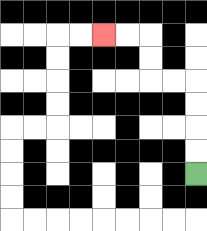{'start': '[8, 7]', 'end': '[4, 1]', 'path_directions': 'U,U,U,U,L,L,U,U,L,L', 'path_coordinates': '[[8, 7], [8, 6], [8, 5], [8, 4], [8, 3], [7, 3], [6, 3], [6, 2], [6, 1], [5, 1], [4, 1]]'}